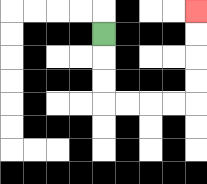{'start': '[4, 1]', 'end': '[8, 0]', 'path_directions': 'D,D,D,R,R,R,R,U,U,U,U', 'path_coordinates': '[[4, 1], [4, 2], [4, 3], [4, 4], [5, 4], [6, 4], [7, 4], [8, 4], [8, 3], [8, 2], [8, 1], [8, 0]]'}